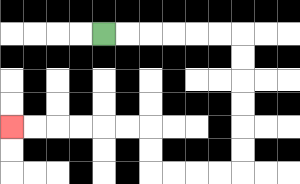{'start': '[4, 1]', 'end': '[0, 5]', 'path_directions': 'R,R,R,R,R,R,D,D,D,D,D,D,L,L,L,L,U,U,L,L,L,L,L,L', 'path_coordinates': '[[4, 1], [5, 1], [6, 1], [7, 1], [8, 1], [9, 1], [10, 1], [10, 2], [10, 3], [10, 4], [10, 5], [10, 6], [10, 7], [9, 7], [8, 7], [7, 7], [6, 7], [6, 6], [6, 5], [5, 5], [4, 5], [3, 5], [2, 5], [1, 5], [0, 5]]'}